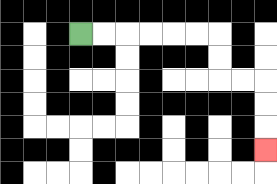{'start': '[3, 1]', 'end': '[11, 6]', 'path_directions': 'R,R,R,R,R,R,D,D,R,R,D,D,D', 'path_coordinates': '[[3, 1], [4, 1], [5, 1], [6, 1], [7, 1], [8, 1], [9, 1], [9, 2], [9, 3], [10, 3], [11, 3], [11, 4], [11, 5], [11, 6]]'}